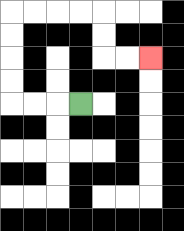{'start': '[3, 4]', 'end': '[6, 2]', 'path_directions': 'L,L,L,U,U,U,U,R,R,R,R,D,D,R,R', 'path_coordinates': '[[3, 4], [2, 4], [1, 4], [0, 4], [0, 3], [0, 2], [0, 1], [0, 0], [1, 0], [2, 0], [3, 0], [4, 0], [4, 1], [4, 2], [5, 2], [6, 2]]'}